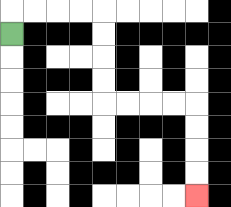{'start': '[0, 1]', 'end': '[8, 8]', 'path_directions': 'U,R,R,R,R,D,D,D,D,R,R,R,R,D,D,D,D', 'path_coordinates': '[[0, 1], [0, 0], [1, 0], [2, 0], [3, 0], [4, 0], [4, 1], [4, 2], [4, 3], [4, 4], [5, 4], [6, 4], [7, 4], [8, 4], [8, 5], [8, 6], [8, 7], [8, 8]]'}